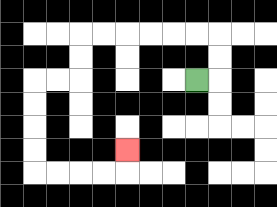{'start': '[8, 3]', 'end': '[5, 6]', 'path_directions': 'R,U,U,L,L,L,L,L,L,D,D,L,L,D,D,D,D,R,R,R,R,U', 'path_coordinates': '[[8, 3], [9, 3], [9, 2], [9, 1], [8, 1], [7, 1], [6, 1], [5, 1], [4, 1], [3, 1], [3, 2], [3, 3], [2, 3], [1, 3], [1, 4], [1, 5], [1, 6], [1, 7], [2, 7], [3, 7], [4, 7], [5, 7], [5, 6]]'}